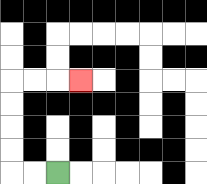{'start': '[2, 7]', 'end': '[3, 3]', 'path_directions': 'L,L,U,U,U,U,R,R,R', 'path_coordinates': '[[2, 7], [1, 7], [0, 7], [0, 6], [0, 5], [0, 4], [0, 3], [1, 3], [2, 3], [3, 3]]'}